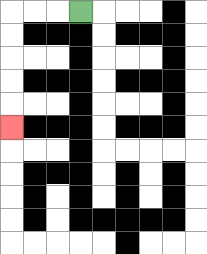{'start': '[3, 0]', 'end': '[0, 5]', 'path_directions': 'L,L,L,D,D,D,D,D', 'path_coordinates': '[[3, 0], [2, 0], [1, 0], [0, 0], [0, 1], [0, 2], [0, 3], [0, 4], [0, 5]]'}